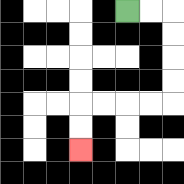{'start': '[5, 0]', 'end': '[3, 6]', 'path_directions': 'R,R,D,D,D,D,L,L,L,L,D,D', 'path_coordinates': '[[5, 0], [6, 0], [7, 0], [7, 1], [7, 2], [7, 3], [7, 4], [6, 4], [5, 4], [4, 4], [3, 4], [3, 5], [3, 6]]'}